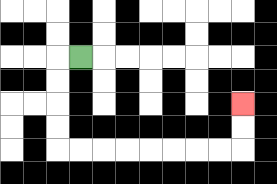{'start': '[3, 2]', 'end': '[10, 4]', 'path_directions': 'L,D,D,D,D,R,R,R,R,R,R,R,R,U,U', 'path_coordinates': '[[3, 2], [2, 2], [2, 3], [2, 4], [2, 5], [2, 6], [3, 6], [4, 6], [5, 6], [6, 6], [7, 6], [8, 6], [9, 6], [10, 6], [10, 5], [10, 4]]'}